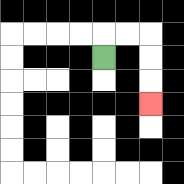{'start': '[4, 2]', 'end': '[6, 4]', 'path_directions': 'U,R,R,D,D,D', 'path_coordinates': '[[4, 2], [4, 1], [5, 1], [6, 1], [6, 2], [6, 3], [6, 4]]'}